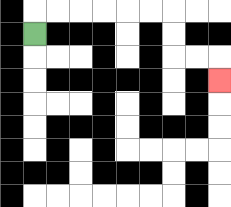{'start': '[1, 1]', 'end': '[9, 3]', 'path_directions': 'U,R,R,R,R,R,R,D,D,R,R,D', 'path_coordinates': '[[1, 1], [1, 0], [2, 0], [3, 0], [4, 0], [5, 0], [6, 0], [7, 0], [7, 1], [7, 2], [8, 2], [9, 2], [9, 3]]'}